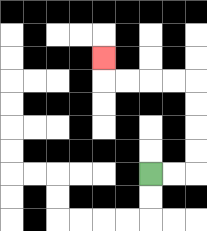{'start': '[6, 7]', 'end': '[4, 2]', 'path_directions': 'R,R,U,U,U,U,L,L,L,L,U', 'path_coordinates': '[[6, 7], [7, 7], [8, 7], [8, 6], [8, 5], [8, 4], [8, 3], [7, 3], [6, 3], [5, 3], [4, 3], [4, 2]]'}